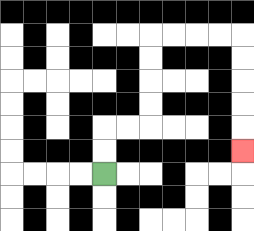{'start': '[4, 7]', 'end': '[10, 6]', 'path_directions': 'U,U,R,R,U,U,U,U,R,R,R,R,D,D,D,D,D', 'path_coordinates': '[[4, 7], [4, 6], [4, 5], [5, 5], [6, 5], [6, 4], [6, 3], [6, 2], [6, 1], [7, 1], [8, 1], [9, 1], [10, 1], [10, 2], [10, 3], [10, 4], [10, 5], [10, 6]]'}